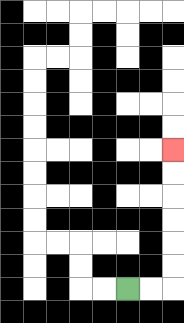{'start': '[5, 12]', 'end': '[7, 6]', 'path_directions': 'R,R,U,U,U,U,U,U', 'path_coordinates': '[[5, 12], [6, 12], [7, 12], [7, 11], [7, 10], [7, 9], [7, 8], [7, 7], [7, 6]]'}